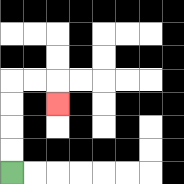{'start': '[0, 7]', 'end': '[2, 4]', 'path_directions': 'U,U,U,U,R,R,D', 'path_coordinates': '[[0, 7], [0, 6], [0, 5], [0, 4], [0, 3], [1, 3], [2, 3], [2, 4]]'}